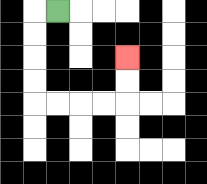{'start': '[2, 0]', 'end': '[5, 2]', 'path_directions': 'L,D,D,D,D,R,R,R,R,U,U', 'path_coordinates': '[[2, 0], [1, 0], [1, 1], [1, 2], [1, 3], [1, 4], [2, 4], [3, 4], [4, 4], [5, 4], [5, 3], [5, 2]]'}